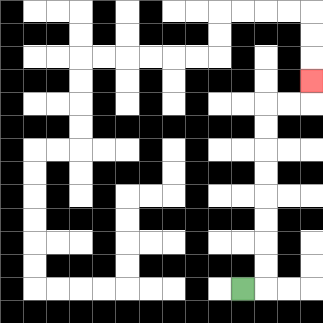{'start': '[10, 12]', 'end': '[13, 3]', 'path_directions': 'R,U,U,U,U,U,U,U,U,R,R,U', 'path_coordinates': '[[10, 12], [11, 12], [11, 11], [11, 10], [11, 9], [11, 8], [11, 7], [11, 6], [11, 5], [11, 4], [12, 4], [13, 4], [13, 3]]'}